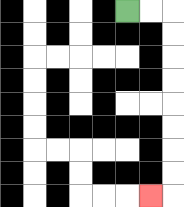{'start': '[5, 0]', 'end': '[6, 8]', 'path_directions': 'R,R,D,D,D,D,D,D,D,D,L', 'path_coordinates': '[[5, 0], [6, 0], [7, 0], [7, 1], [7, 2], [7, 3], [7, 4], [7, 5], [7, 6], [7, 7], [7, 8], [6, 8]]'}